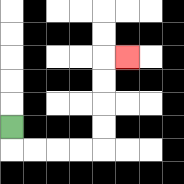{'start': '[0, 5]', 'end': '[5, 2]', 'path_directions': 'D,R,R,R,R,U,U,U,U,R', 'path_coordinates': '[[0, 5], [0, 6], [1, 6], [2, 6], [3, 6], [4, 6], [4, 5], [4, 4], [4, 3], [4, 2], [5, 2]]'}